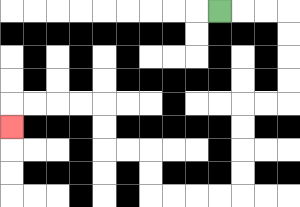{'start': '[9, 0]', 'end': '[0, 5]', 'path_directions': 'R,R,R,D,D,D,D,L,L,D,D,D,D,L,L,L,L,U,U,L,L,U,U,L,L,L,L,D', 'path_coordinates': '[[9, 0], [10, 0], [11, 0], [12, 0], [12, 1], [12, 2], [12, 3], [12, 4], [11, 4], [10, 4], [10, 5], [10, 6], [10, 7], [10, 8], [9, 8], [8, 8], [7, 8], [6, 8], [6, 7], [6, 6], [5, 6], [4, 6], [4, 5], [4, 4], [3, 4], [2, 4], [1, 4], [0, 4], [0, 5]]'}